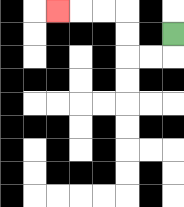{'start': '[7, 1]', 'end': '[2, 0]', 'path_directions': 'D,L,L,U,U,L,L,L', 'path_coordinates': '[[7, 1], [7, 2], [6, 2], [5, 2], [5, 1], [5, 0], [4, 0], [3, 0], [2, 0]]'}